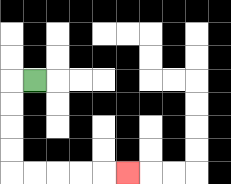{'start': '[1, 3]', 'end': '[5, 7]', 'path_directions': 'L,D,D,D,D,R,R,R,R,R', 'path_coordinates': '[[1, 3], [0, 3], [0, 4], [0, 5], [0, 6], [0, 7], [1, 7], [2, 7], [3, 7], [4, 7], [5, 7]]'}